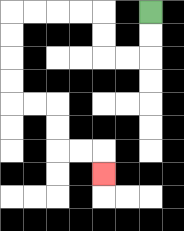{'start': '[6, 0]', 'end': '[4, 7]', 'path_directions': 'D,D,L,L,U,U,L,L,L,L,D,D,D,D,R,R,D,D,R,R,D', 'path_coordinates': '[[6, 0], [6, 1], [6, 2], [5, 2], [4, 2], [4, 1], [4, 0], [3, 0], [2, 0], [1, 0], [0, 0], [0, 1], [0, 2], [0, 3], [0, 4], [1, 4], [2, 4], [2, 5], [2, 6], [3, 6], [4, 6], [4, 7]]'}